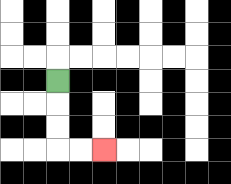{'start': '[2, 3]', 'end': '[4, 6]', 'path_directions': 'D,D,D,R,R', 'path_coordinates': '[[2, 3], [2, 4], [2, 5], [2, 6], [3, 6], [4, 6]]'}